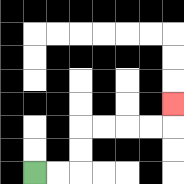{'start': '[1, 7]', 'end': '[7, 4]', 'path_directions': 'R,R,U,U,R,R,R,R,U', 'path_coordinates': '[[1, 7], [2, 7], [3, 7], [3, 6], [3, 5], [4, 5], [5, 5], [6, 5], [7, 5], [7, 4]]'}